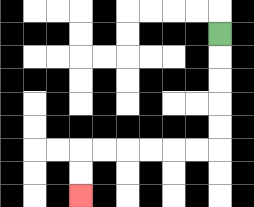{'start': '[9, 1]', 'end': '[3, 8]', 'path_directions': 'D,D,D,D,D,L,L,L,L,L,L,D,D', 'path_coordinates': '[[9, 1], [9, 2], [9, 3], [9, 4], [9, 5], [9, 6], [8, 6], [7, 6], [6, 6], [5, 6], [4, 6], [3, 6], [3, 7], [3, 8]]'}